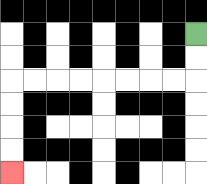{'start': '[8, 1]', 'end': '[0, 7]', 'path_directions': 'D,D,L,L,L,L,L,L,L,L,D,D,D,D', 'path_coordinates': '[[8, 1], [8, 2], [8, 3], [7, 3], [6, 3], [5, 3], [4, 3], [3, 3], [2, 3], [1, 3], [0, 3], [0, 4], [0, 5], [0, 6], [0, 7]]'}